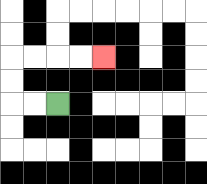{'start': '[2, 4]', 'end': '[4, 2]', 'path_directions': 'L,L,U,U,R,R,R,R', 'path_coordinates': '[[2, 4], [1, 4], [0, 4], [0, 3], [0, 2], [1, 2], [2, 2], [3, 2], [4, 2]]'}